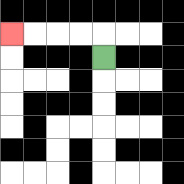{'start': '[4, 2]', 'end': '[0, 1]', 'path_directions': 'U,L,L,L,L', 'path_coordinates': '[[4, 2], [4, 1], [3, 1], [2, 1], [1, 1], [0, 1]]'}